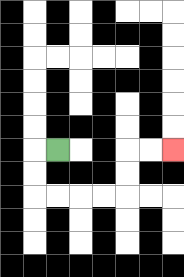{'start': '[2, 6]', 'end': '[7, 6]', 'path_directions': 'L,D,D,R,R,R,R,U,U,R,R', 'path_coordinates': '[[2, 6], [1, 6], [1, 7], [1, 8], [2, 8], [3, 8], [4, 8], [5, 8], [5, 7], [5, 6], [6, 6], [7, 6]]'}